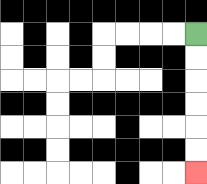{'start': '[8, 1]', 'end': '[8, 7]', 'path_directions': 'D,D,D,D,D,D', 'path_coordinates': '[[8, 1], [8, 2], [8, 3], [8, 4], [8, 5], [8, 6], [8, 7]]'}